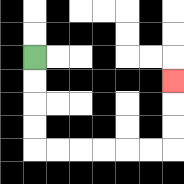{'start': '[1, 2]', 'end': '[7, 3]', 'path_directions': 'D,D,D,D,R,R,R,R,R,R,U,U,U', 'path_coordinates': '[[1, 2], [1, 3], [1, 4], [1, 5], [1, 6], [2, 6], [3, 6], [4, 6], [5, 6], [6, 6], [7, 6], [7, 5], [7, 4], [7, 3]]'}